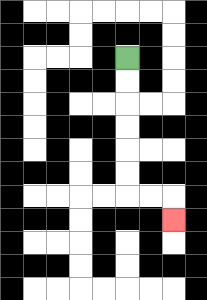{'start': '[5, 2]', 'end': '[7, 9]', 'path_directions': 'D,D,D,D,D,D,R,R,D', 'path_coordinates': '[[5, 2], [5, 3], [5, 4], [5, 5], [5, 6], [5, 7], [5, 8], [6, 8], [7, 8], [7, 9]]'}